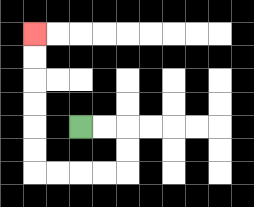{'start': '[3, 5]', 'end': '[1, 1]', 'path_directions': 'R,R,D,D,L,L,L,L,U,U,U,U,U,U', 'path_coordinates': '[[3, 5], [4, 5], [5, 5], [5, 6], [5, 7], [4, 7], [3, 7], [2, 7], [1, 7], [1, 6], [1, 5], [1, 4], [1, 3], [1, 2], [1, 1]]'}